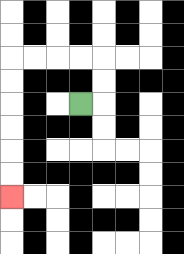{'start': '[3, 4]', 'end': '[0, 8]', 'path_directions': 'R,U,U,L,L,L,L,D,D,D,D,D,D', 'path_coordinates': '[[3, 4], [4, 4], [4, 3], [4, 2], [3, 2], [2, 2], [1, 2], [0, 2], [0, 3], [0, 4], [0, 5], [0, 6], [0, 7], [0, 8]]'}